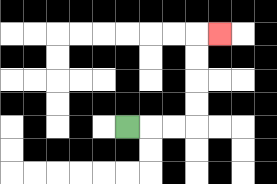{'start': '[5, 5]', 'end': '[9, 1]', 'path_directions': 'R,R,R,U,U,U,U,R', 'path_coordinates': '[[5, 5], [6, 5], [7, 5], [8, 5], [8, 4], [8, 3], [8, 2], [8, 1], [9, 1]]'}